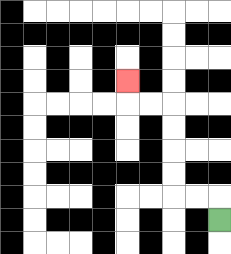{'start': '[9, 9]', 'end': '[5, 3]', 'path_directions': 'U,L,L,U,U,U,U,L,L,U', 'path_coordinates': '[[9, 9], [9, 8], [8, 8], [7, 8], [7, 7], [7, 6], [7, 5], [7, 4], [6, 4], [5, 4], [5, 3]]'}